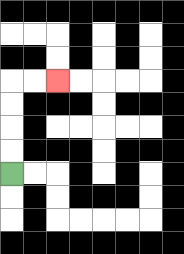{'start': '[0, 7]', 'end': '[2, 3]', 'path_directions': 'U,U,U,U,R,R', 'path_coordinates': '[[0, 7], [0, 6], [0, 5], [0, 4], [0, 3], [1, 3], [2, 3]]'}